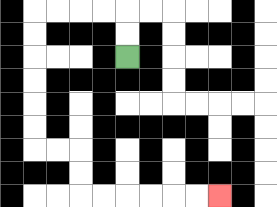{'start': '[5, 2]', 'end': '[9, 8]', 'path_directions': 'U,U,L,L,L,L,D,D,D,D,D,D,R,R,D,D,R,R,R,R,R,R', 'path_coordinates': '[[5, 2], [5, 1], [5, 0], [4, 0], [3, 0], [2, 0], [1, 0], [1, 1], [1, 2], [1, 3], [1, 4], [1, 5], [1, 6], [2, 6], [3, 6], [3, 7], [3, 8], [4, 8], [5, 8], [6, 8], [7, 8], [8, 8], [9, 8]]'}